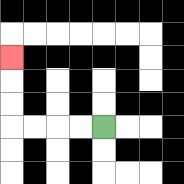{'start': '[4, 5]', 'end': '[0, 2]', 'path_directions': 'L,L,L,L,U,U,U', 'path_coordinates': '[[4, 5], [3, 5], [2, 5], [1, 5], [0, 5], [0, 4], [0, 3], [0, 2]]'}